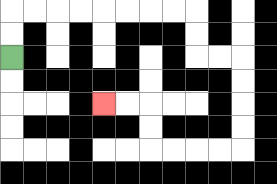{'start': '[0, 2]', 'end': '[4, 4]', 'path_directions': 'U,U,R,R,R,R,R,R,R,R,D,D,R,R,D,D,D,D,L,L,L,L,U,U,L,L', 'path_coordinates': '[[0, 2], [0, 1], [0, 0], [1, 0], [2, 0], [3, 0], [4, 0], [5, 0], [6, 0], [7, 0], [8, 0], [8, 1], [8, 2], [9, 2], [10, 2], [10, 3], [10, 4], [10, 5], [10, 6], [9, 6], [8, 6], [7, 6], [6, 6], [6, 5], [6, 4], [5, 4], [4, 4]]'}